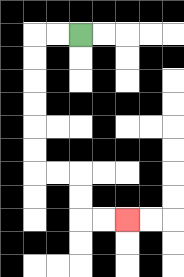{'start': '[3, 1]', 'end': '[5, 9]', 'path_directions': 'L,L,D,D,D,D,D,D,R,R,D,D,R,R', 'path_coordinates': '[[3, 1], [2, 1], [1, 1], [1, 2], [1, 3], [1, 4], [1, 5], [1, 6], [1, 7], [2, 7], [3, 7], [3, 8], [3, 9], [4, 9], [5, 9]]'}